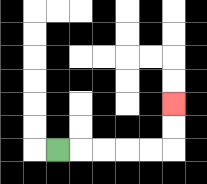{'start': '[2, 6]', 'end': '[7, 4]', 'path_directions': 'R,R,R,R,R,U,U', 'path_coordinates': '[[2, 6], [3, 6], [4, 6], [5, 6], [6, 6], [7, 6], [7, 5], [7, 4]]'}